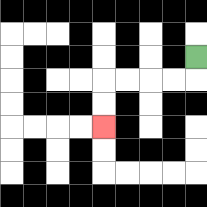{'start': '[8, 2]', 'end': '[4, 5]', 'path_directions': 'D,L,L,L,L,D,D', 'path_coordinates': '[[8, 2], [8, 3], [7, 3], [6, 3], [5, 3], [4, 3], [4, 4], [4, 5]]'}